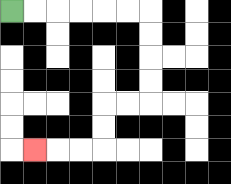{'start': '[0, 0]', 'end': '[1, 6]', 'path_directions': 'R,R,R,R,R,R,D,D,D,D,L,L,D,D,L,L,L', 'path_coordinates': '[[0, 0], [1, 0], [2, 0], [3, 0], [4, 0], [5, 0], [6, 0], [6, 1], [6, 2], [6, 3], [6, 4], [5, 4], [4, 4], [4, 5], [4, 6], [3, 6], [2, 6], [1, 6]]'}